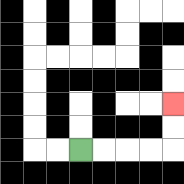{'start': '[3, 6]', 'end': '[7, 4]', 'path_directions': 'R,R,R,R,U,U', 'path_coordinates': '[[3, 6], [4, 6], [5, 6], [6, 6], [7, 6], [7, 5], [7, 4]]'}